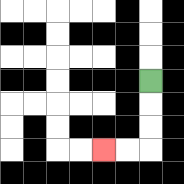{'start': '[6, 3]', 'end': '[4, 6]', 'path_directions': 'D,D,D,L,L', 'path_coordinates': '[[6, 3], [6, 4], [6, 5], [6, 6], [5, 6], [4, 6]]'}